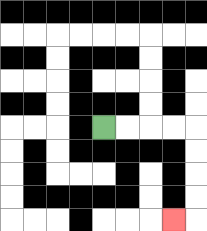{'start': '[4, 5]', 'end': '[7, 9]', 'path_directions': 'R,R,R,R,D,D,D,D,L', 'path_coordinates': '[[4, 5], [5, 5], [6, 5], [7, 5], [8, 5], [8, 6], [8, 7], [8, 8], [8, 9], [7, 9]]'}